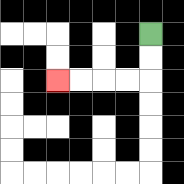{'start': '[6, 1]', 'end': '[2, 3]', 'path_directions': 'D,D,L,L,L,L', 'path_coordinates': '[[6, 1], [6, 2], [6, 3], [5, 3], [4, 3], [3, 3], [2, 3]]'}